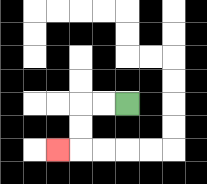{'start': '[5, 4]', 'end': '[2, 6]', 'path_directions': 'L,L,D,D,L', 'path_coordinates': '[[5, 4], [4, 4], [3, 4], [3, 5], [3, 6], [2, 6]]'}